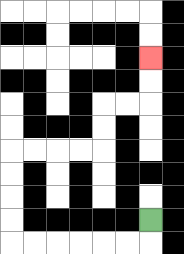{'start': '[6, 9]', 'end': '[6, 2]', 'path_directions': 'D,L,L,L,L,L,L,U,U,U,U,R,R,R,R,U,U,R,R,U,U', 'path_coordinates': '[[6, 9], [6, 10], [5, 10], [4, 10], [3, 10], [2, 10], [1, 10], [0, 10], [0, 9], [0, 8], [0, 7], [0, 6], [1, 6], [2, 6], [3, 6], [4, 6], [4, 5], [4, 4], [5, 4], [6, 4], [6, 3], [6, 2]]'}